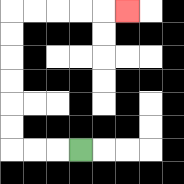{'start': '[3, 6]', 'end': '[5, 0]', 'path_directions': 'L,L,L,U,U,U,U,U,U,R,R,R,R,R', 'path_coordinates': '[[3, 6], [2, 6], [1, 6], [0, 6], [0, 5], [0, 4], [0, 3], [0, 2], [0, 1], [0, 0], [1, 0], [2, 0], [3, 0], [4, 0], [5, 0]]'}